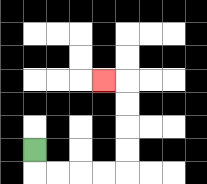{'start': '[1, 6]', 'end': '[4, 3]', 'path_directions': 'D,R,R,R,R,U,U,U,U,L', 'path_coordinates': '[[1, 6], [1, 7], [2, 7], [3, 7], [4, 7], [5, 7], [5, 6], [5, 5], [5, 4], [5, 3], [4, 3]]'}